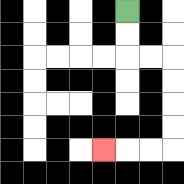{'start': '[5, 0]', 'end': '[4, 6]', 'path_directions': 'D,D,R,R,D,D,D,D,L,L,L', 'path_coordinates': '[[5, 0], [5, 1], [5, 2], [6, 2], [7, 2], [7, 3], [7, 4], [7, 5], [7, 6], [6, 6], [5, 6], [4, 6]]'}